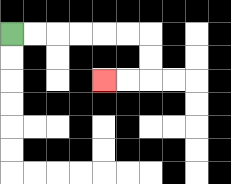{'start': '[0, 1]', 'end': '[4, 3]', 'path_directions': 'R,R,R,R,R,R,D,D,L,L', 'path_coordinates': '[[0, 1], [1, 1], [2, 1], [3, 1], [4, 1], [5, 1], [6, 1], [6, 2], [6, 3], [5, 3], [4, 3]]'}